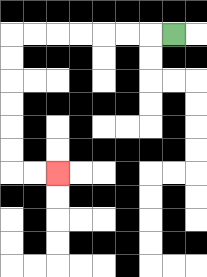{'start': '[7, 1]', 'end': '[2, 7]', 'path_directions': 'L,L,L,L,L,L,L,D,D,D,D,D,D,R,R', 'path_coordinates': '[[7, 1], [6, 1], [5, 1], [4, 1], [3, 1], [2, 1], [1, 1], [0, 1], [0, 2], [0, 3], [0, 4], [0, 5], [0, 6], [0, 7], [1, 7], [2, 7]]'}